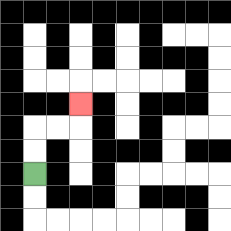{'start': '[1, 7]', 'end': '[3, 4]', 'path_directions': 'U,U,R,R,U', 'path_coordinates': '[[1, 7], [1, 6], [1, 5], [2, 5], [3, 5], [3, 4]]'}